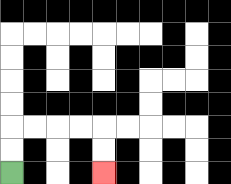{'start': '[0, 7]', 'end': '[4, 7]', 'path_directions': 'U,U,R,R,R,R,D,D', 'path_coordinates': '[[0, 7], [0, 6], [0, 5], [1, 5], [2, 5], [3, 5], [4, 5], [4, 6], [4, 7]]'}